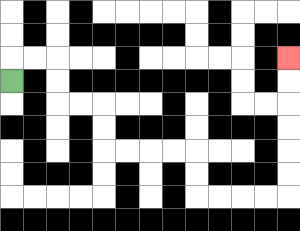{'start': '[0, 3]', 'end': '[12, 2]', 'path_directions': 'U,R,R,D,D,R,R,D,D,R,R,R,R,D,D,R,R,R,R,U,U,U,U,U,U', 'path_coordinates': '[[0, 3], [0, 2], [1, 2], [2, 2], [2, 3], [2, 4], [3, 4], [4, 4], [4, 5], [4, 6], [5, 6], [6, 6], [7, 6], [8, 6], [8, 7], [8, 8], [9, 8], [10, 8], [11, 8], [12, 8], [12, 7], [12, 6], [12, 5], [12, 4], [12, 3], [12, 2]]'}